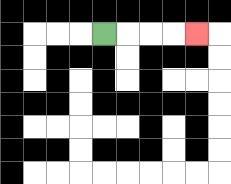{'start': '[4, 1]', 'end': '[8, 1]', 'path_directions': 'R,R,R,R', 'path_coordinates': '[[4, 1], [5, 1], [6, 1], [7, 1], [8, 1]]'}